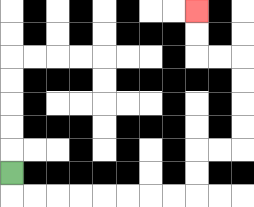{'start': '[0, 7]', 'end': '[8, 0]', 'path_directions': 'D,R,R,R,R,R,R,R,R,U,U,R,R,U,U,U,U,L,L,U,U', 'path_coordinates': '[[0, 7], [0, 8], [1, 8], [2, 8], [3, 8], [4, 8], [5, 8], [6, 8], [7, 8], [8, 8], [8, 7], [8, 6], [9, 6], [10, 6], [10, 5], [10, 4], [10, 3], [10, 2], [9, 2], [8, 2], [8, 1], [8, 0]]'}